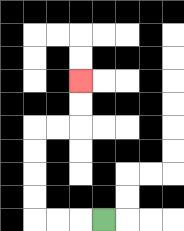{'start': '[4, 9]', 'end': '[3, 3]', 'path_directions': 'L,L,L,U,U,U,U,R,R,U,U', 'path_coordinates': '[[4, 9], [3, 9], [2, 9], [1, 9], [1, 8], [1, 7], [1, 6], [1, 5], [2, 5], [3, 5], [3, 4], [3, 3]]'}